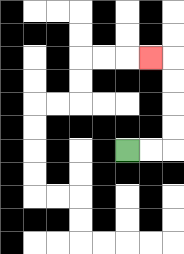{'start': '[5, 6]', 'end': '[6, 2]', 'path_directions': 'R,R,U,U,U,U,L', 'path_coordinates': '[[5, 6], [6, 6], [7, 6], [7, 5], [7, 4], [7, 3], [7, 2], [6, 2]]'}